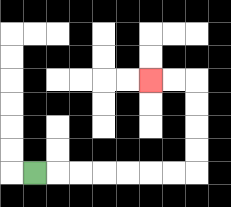{'start': '[1, 7]', 'end': '[6, 3]', 'path_directions': 'R,R,R,R,R,R,R,U,U,U,U,L,L', 'path_coordinates': '[[1, 7], [2, 7], [3, 7], [4, 7], [5, 7], [6, 7], [7, 7], [8, 7], [8, 6], [8, 5], [8, 4], [8, 3], [7, 3], [6, 3]]'}